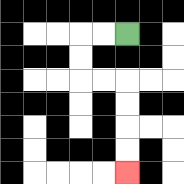{'start': '[5, 1]', 'end': '[5, 7]', 'path_directions': 'L,L,D,D,R,R,D,D,D,D', 'path_coordinates': '[[5, 1], [4, 1], [3, 1], [3, 2], [3, 3], [4, 3], [5, 3], [5, 4], [5, 5], [5, 6], [5, 7]]'}